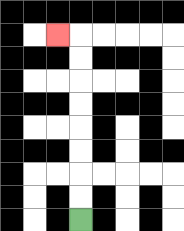{'start': '[3, 9]', 'end': '[2, 1]', 'path_directions': 'U,U,U,U,U,U,U,U,L', 'path_coordinates': '[[3, 9], [3, 8], [3, 7], [3, 6], [3, 5], [3, 4], [3, 3], [3, 2], [3, 1], [2, 1]]'}